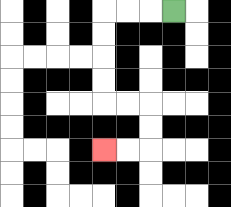{'start': '[7, 0]', 'end': '[4, 6]', 'path_directions': 'L,L,L,D,D,D,D,R,R,D,D,L,L', 'path_coordinates': '[[7, 0], [6, 0], [5, 0], [4, 0], [4, 1], [4, 2], [4, 3], [4, 4], [5, 4], [6, 4], [6, 5], [6, 6], [5, 6], [4, 6]]'}